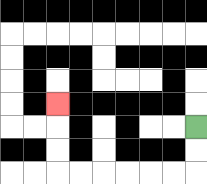{'start': '[8, 5]', 'end': '[2, 4]', 'path_directions': 'D,D,L,L,L,L,L,L,U,U,U', 'path_coordinates': '[[8, 5], [8, 6], [8, 7], [7, 7], [6, 7], [5, 7], [4, 7], [3, 7], [2, 7], [2, 6], [2, 5], [2, 4]]'}